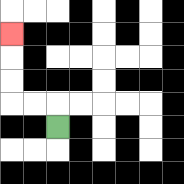{'start': '[2, 5]', 'end': '[0, 1]', 'path_directions': 'U,L,L,U,U,U', 'path_coordinates': '[[2, 5], [2, 4], [1, 4], [0, 4], [0, 3], [0, 2], [0, 1]]'}